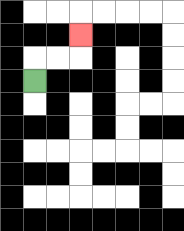{'start': '[1, 3]', 'end': '[3, 1]', 'path_directions': 'U,R,R,U', 'path_coordinates': '[[1, 3], [1, 2], [2, 2], [3, 2], [3, 1]]'}